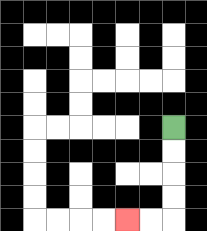{'start': '[7, 5]', 'end': '[5, 9]', 'path_directions': 'D,D,D,D,L,L', 'path_coordinates': '[[7, 5], [7, 6], [7, 7], [7, 8], [7, 9], [6, 9], [5, 9]]'}